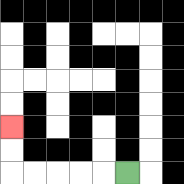{'start': '[5, 7]', 'end': '[0, 5]', 'path_directions': 'L,L,L,L,L,U,U', 'path_coordinates': '[[5, 7], [4, 7], [3, 7], [2, 7], [1, 7], [0, 7], [0, 6], [0, 5]]'}